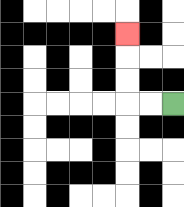{'start': '[7, 4]', 'end': '[5, 1]', 'path_directions': 'L,L,U,U,U', 'path_coordinates': '[[7, 4], [6, 4], [5, 4], [5, 3], [5, 2], [5, 1]]'}